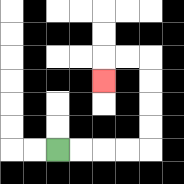{'start': '[2, 6]', 'end': '[4, 3]', 'path_directions': 'R,R,R,R,U,U,U,U,L,L,D', 'path_coordinates': '[[2, 6], [3, 6], [4, 6], [5, 6], [6, 6], [6, 5], [6, 4], [6, 3], [6, 2], [5, 2], [4, 2], [4, 3]]'}